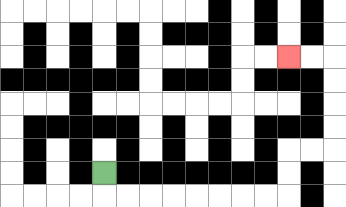{'start': '[4, 7]', 'end': '[12, 2]', 'path_directions': 'D,R,R,R,R,R,R,R,R,U,U,R,R,U,U,U,U,L,L', 'path_coordinates': '[[4, 7], [4, 8], [5, 8], [6, 8], [7, 8], [8, 8], [9, 8], [10, 8], [11, 8], [12, 8], [12, 7], [12, 6], [13, 6], [14, 6], [14, 5], [14, 4], [14, 3], [14, 2], [13, 2], [12, 2]]'}